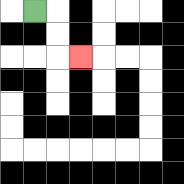{'start': '[1, 0]', 'end': '[3, 2]', 'path_directions': 'R,D,D,R', 'path_coordinates': '[[1, 0], [2, 0], [2, 1], [2, 2], [3, 2]]'}